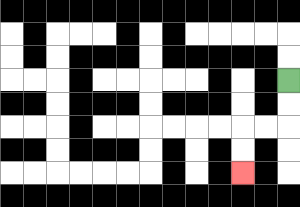{'start': '[12, 3]', 'end': '[10, 7]', 'path_directions': 'D,D,L,L,D,D', 'path_coordinates': '[[12, 3], [12, 4], [12, 5], [11, 5], [10, 5], [10, 6], [10, 7]]'}